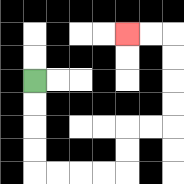{'start': '[1, 3]', 'end': '[5, 1]', 'path_directions': 'D,D,D,D,R,R,R,R,U,U,R,R,U,U,U,U,L,L', 'path_coordinates': '[[1, 3], [1, 4], [1, 5], [1, 6], [1, 7], [2, 7], [3, 7], [4, 7], [5, 7], [5, 6], [5, 5], [6, 5], [7, 5], [7, 4], [7, 3], [7, 2], [7, 1], [6, 1], [5, 1]]'}